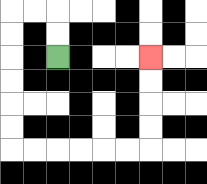{'start': '[2, 2]', 'end': '[6, 2]', 'path_directions': 'U,U,L,L,D,D,D,D,D,D,R,R,R,R,R,R,U,U,U,U', 'path_coordinates': '[[2, 2], [2, 1], [2, 0], [1, 0], [0, 0], [0, 1], [0, 2], [0, 3], [0, 4], [0, 5], [0, 6], [1, 6], [2, 6], [3, 6], [4, 6], [5, 6], [6, 6], [6, 5], [6, 4], [6, 3], [6, 2]]'}